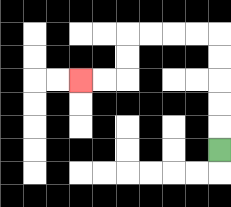{'start': '[9, 6]', 'end': '[3, 3]', 'path_directions': 'U,U,U,U,U,L,L,L,L,D,D,L,L', 'path_coordinates': '[[9, 6], [9, 5], [9, 4], [9, 3], [9, 2], [9, 1], [8, 1], [7, 1], [6, 1], [5, 1], [5, 2], [5, 3], [4, 3], [3, 3]]'}